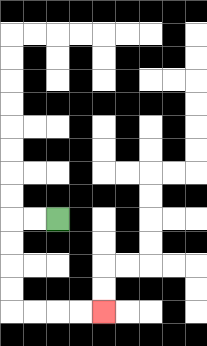{'start': '[2, 9]', 'end': '[4, 13]', 'path_directions': 'L,L,D,D,D,D,R,R,R,R', 'path_coordinates': '[[2, 9], [1, 9], [0, 9], [0, 10], [0, 11], [0, 12], [0, 13], [1, 13], [2, 13], [3, 13], [4, 13]]'}